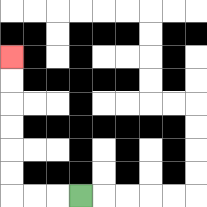{'start': '[3, 8]', 'end': '[0, 2]', 'path_directions': 'L,L,L,U,U,U,U,U,U', 'path_coordinates': '[[3, 8], [2, 8], [1, 8], [0, 8], [0, 7], [0, 6], [0, 5], [0, 4], [0, 3], [0, 2]]'}